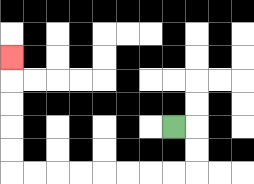{'start': '[7, 5]', 'end': '[0, 2]', 'path_directions': 'R,D,D,L,L,L,L,L,L,L,L,U,U,U,U,U', 'path_coordinates': '[[7, 5], [8, 5], [8, 6], [8, 7], [7, 7], [6, 7], [5, 7], [4, 7], [3, 7], [2, 7], [1, 7], [0, 7], [0, 6], [0, 5], [0, 4], [0, 3], [0, 2]]'}